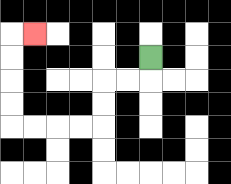{'start': '[6, 2]', 'end': '[1, 1]', 'path_directions': 'D,L,L,D,D,L,L,L,L,U,U,U,U,R', 'path_coordinates': '[[6, 2], [6, 3], [5, 3], [4, 3], [4, 4], [4, 5], [3, 5], [2, 5], [1, 5], [0, 5], [0, 4], [0, 3], [0, 2], [0, 1], [1, 1]]'}